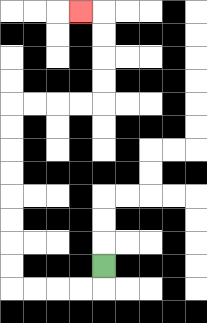{'start': '[4, 11]', 'end': '[3, 0]', 'path_directions': 'D,L,L,L,L,U,U,U,U,U,U,U,U,R,R,R,R,U,U,U,U,L', 'path_coordinates': '[[4, 11], [4, 12], [3, 12], [2, 12], [1, 12], [0, 12], [0, 11], [0, 10], [0, 9], [0, 8], [0, 7], [0, 6], [0, 5], [0, 4], [1, 4], [2, 4], [3, 4], [4, 4], [4, 3], [4, 2], [4, 1], [4, 0], [3, 0]]'}